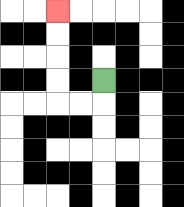{'start': '[4, 3]', 'end': '[2, 0]', 'path_directions': 'D,L,L,U,U,U,U', 'path_coordinates': '[[4, 3], [4, 4], [3, 4], [2, 4], [2, 3], [2, 2], [2, 1], [2, 0]]'}